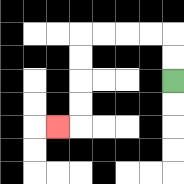{'start': '[7, 3]', 'end': '[2, 5]', 'path_directions': 'U,U,L,L,L,L,D,D,D,D,L', 'path_coordinates': '[[7, 3], [7, 2], [7, 1], [6, 1], [5, 1], [4, 1], [3, 1], [3, 2], [3, 3], [3, 4], [3, 5], [2, 5]]'}